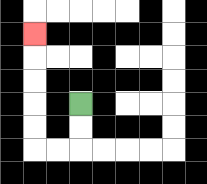{'start': '[3, 4]', 'end': '[1, 1]', 'path_directions': 'D,D,L,L,U,U,U,U,U', 'path_coordinates': '[[3, 4], [3, 5], [3, 6], [2, 6], [1, 6], [1, 5], [1, 4], [1, 3], [1, 2], [1, 1]]'}